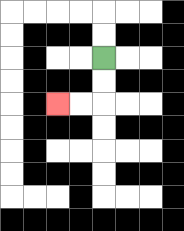{'start': '[4, 2]', 'end': '[2, 4]', 'path_directions': 'D,D,L,L', 'path_coordinates': '[[4, 2], [4, 3], [4, 4], [3, 4], [2, 4]]'}